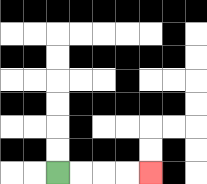{'start': '[2, 7]', 'end': '[6, 7]', 'path_directions': 'R,R,R,R', 'path_coordinates': '[[2, 7], [3, 7], [4, 7], [5, 7], [6, 7]]'}